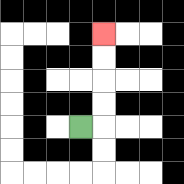{'start': '[3, 5]', 'end': '[4, 1]', 'path_directions': 'R,U,U,U,U', 'path_coordinates': '[[3, 5], [4, 5], [4, 4], [4, 3], [4, 2], [4, 1]]'}